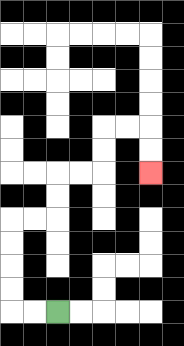{'start': '[2, 13]', 'end': '[6, 7]', 'path_directions': 'L,L,U,U,U,U,R,R,U,U,R,R,U,U,R,R,D,D', 'path_coordinates': '[[2, 13], [1, 13], [0, 13], [0, 12], [0, 11], [0, 10], [0, 9], [1, 9], [2, 9], [2, 8], [2, 7], [3, 7], [4, 7], [4, 6], [4, 5], [5, 5], [6, 5], [6, 6], [6, 7]]'}